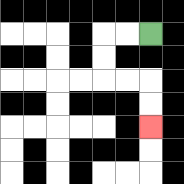{'start': '[6, 1]', 'end': '[6, 5]', 'path_directions': 'L,L,D,D,R,R,D,D', 'path_coordinates': '[[6, 1], [5, 1], [4, 1], [4, 2], [4, 3], [5, 3], [6, 3], [6, 4], [6, 5]]'}